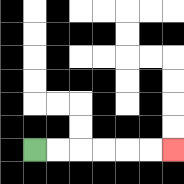{'start': '[1, 6]', 'end': '[7, 6]', 'path_directions': 'R,R,R,R,R,R', 'path_coordinates': '[[1, 6], [2, 6], [3, 6], [4, 6], [5, 6], [6, 6], [7, 6]]'}